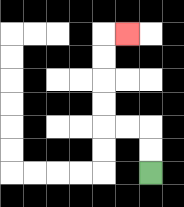{'start': '[6, 7]', 'end': '[5, 1]', 'path_directions': 'U,U,L,L,U,U,U,U,R', 'path_coordinates': '[[6, 7], [6, 6], [6, 5], [5, 5], [4, 5], [4, 4], [4, 3], [4, 2], [4, 1], [5, 1]]'}